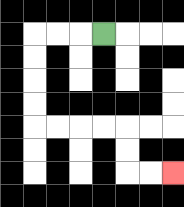{'start': '[4, 1]', 'end': '[7, 7]', 'path_directions': 'L,L,L,D,D,D,D,R,R,R,R,D,D,R,R', 'path_coordinates': '[[4, 1], [3, 1], [2, 1], [1, 1], [1, 2], [1, 3], [1, 4], [1, 5], [2, 5], [3, 5], [4, 5], [5, 5], [5, 6], [5, 7], [6, 7], [7, 7]]'}